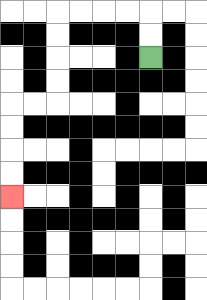{'start': '[6, 2]', 'end': '[0, 8]', 'path_directions': 'U,U,L,L,L,L,D,D,D,D,L,L,D,D,D,D', 'path_coordinates': '[[6, 2], [6, 1], [6, 0], [5, 0], [4, 0], [3, 0], [2, 0], [2, 1], [2, 2], [2, 3], [2, 4], [1, 4], [0, 4], [0, 5], [0, 6], [0, 7], [0, 8]]'}